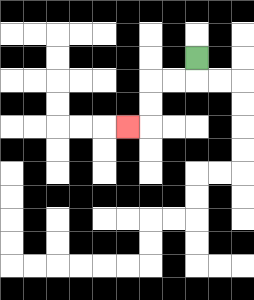{'start': '[8, 2]', 'end': '[5, 5]', 'path_directions': 'D,L,L,D,D,L', 'path_coordinates': '[[8, 2], [8, 3], [7, 3], [6, 3], [6, 4], [6, 5], [5, 5]]'}